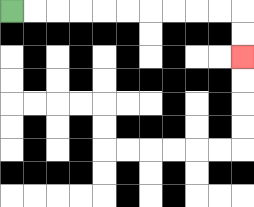{'start': '[0, 0]', 'end': '[10, 2]', 'path_directions': 'R,R,R,R,R,R,R,R,R,R,D,D', 'path_coordinates': '[[0, 0], [1, 0], [2, 0], [3, 0], [4, 0], [5, 0], [6, 0], [7, 0], [8, 0], [9, 0], [10, 0], [10, 1], [10, 2]]'}